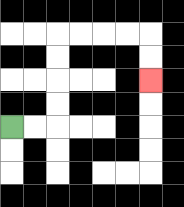{'start': '[0, 5]', 'end': '[6, 3]', 'path_directions': 'R,R,U,U,U,U,R,R,R,R,D,D', 'path_coordinates': '[[0, 5], [1, 5], [2, 5], [2, 4], [2, 3], [2, 2], [2, 1], [3, 1], [4, 1], [5, 1], [6, 1], [6, 2], [6, 3]]'}